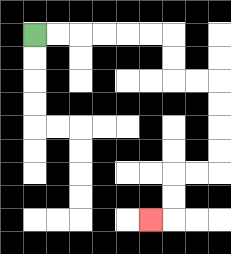{'start': '[1, 1]', 'end': '[6, 9]', 'path_directions': 'R,R,R,R,R,R,D,D,R,R,D,D,D,D,L,L,D,D,L', 'path_coordinates': '[[1, 1], [2, 1], [3, 1], [4, 1], [5, 1], [6, 1], [7, 1], [7, 2], [7, 3], [8, 3], [9, 3], [9, 4], [9, 5], [9, 6], [9, 7], [8, 7], [7, 7], [7, 8], [7, 9], [6, 9]]'}